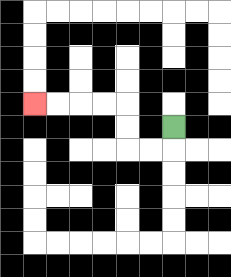{'start': '[7, 5]', 'end': '[1, 4]', 'path_directions': 'D,L,L,U,U,L,L,L,L', 'path_coordinates': '[[7, 5], [7, 6], [6, 6], [5, 6], [5, 5], [5, 4], [4, 4], [3, 4], [2, 4], [1, 4]]'}